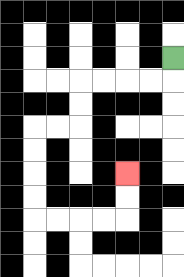{'start': '[7, 2]', 'end': '[5, 7]', 'path_directions': 'D,L,L,L,L,D,D,L,L,D,D,D,D,R,R,R,R,U,U', 'path_coordinates': '[[7, 2], [7, 3], [6, 3], [5, 3], [4, 3], [3, 3], [3, 4], [3, 5], [2, 5], [1, 5], [1, 6], [1, 7], [1, 8], [1, 9], [2, 9], [3, 9], [4, 9], [5, 9], [5, 8], [5, 7]]'}